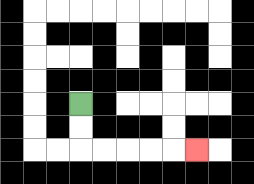{'start': '[3, 4]', 'end': '[8, 6]', 'path_directions': 'D,D,R,R,R,R,R', 'path_coordinates': '[[3, 4], [3, 5], [3, 6], [4, 6], [5, 6], [6, 6], [7, 6], [8, 6]]'}